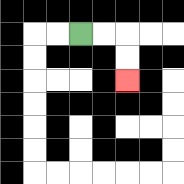{'start': '[3, 1]', 'end': '[5, 3]', 'path_directions': 'R,R,D,D', 'path_coordinates': '[[3, 1], [4, 1], [5, 1], [5, 2], [5, 3]]'}